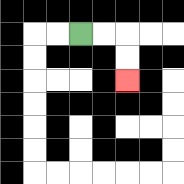{'start': '[3, 1]', 'end': '[5, 3]', 'path_directions': 'R,R,D,D', 'path_coordinates': '[[3, 1], [4, 1], [5, 1], [5, 2], [5, 3]]'}